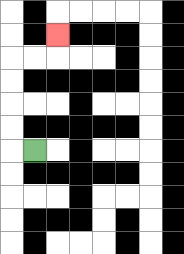{'start': '[1, 6]', 'end': '[2, 1]', 'path_directions': 'L,U,U,U,U,R,R,U', 'path_coordinates': '[[1, 6], [0, 6], [0, 5], [0, 4], [0, 3], [0, 2], [1, 2], [2, 2], [2, 1]]'}